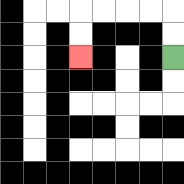{'start': '[7, 2]', 'end': '[3, 2]', 'path_directions': 'U,U,L,L,L,L,D,D', 'path_coordinates': '[[7, 2], [7, 1], [7, 0], [6, 0], [5, 0], [4, 0], [3, 0], [3, 1], [3, 2]]'}